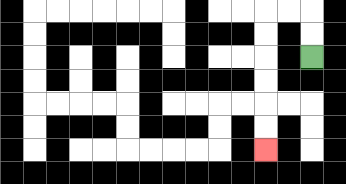{'start': '[13, 2]', 'end': '[11, 6]', 'path_directions': 'U,U,L,L,D,D,D,D,D,D', 'path_coordinates': '[[13, 2], [13, 1], [13, 0], [12, 0], [11, 0], [11, 1], [11, 2], [11, 3], [11, 4], [11, 5], [11, 6]]'}